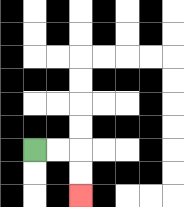{'start': '[1, 6]', 'end': '[3, 8]', 'path_directions': 'R,R,D,D', 'path_coordinates': '[[1, 6], [2, 6], [3, 6], [3, 7], [3, 8]]'}